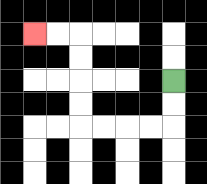{'start': '[7, 3]', 'end': '[1, 1]', 'path_directions': 'D,D,L,L,L,L,U,U,U,U,L,L', 'path_coordinates': '[[7, 3], [7, 4], [7, 5], [6, 5], [5, 5], [4, 5], [3, 5], [3, 4], [3, 3], [3, 2], [3, 1], [2, 1], [1, 1]]'}